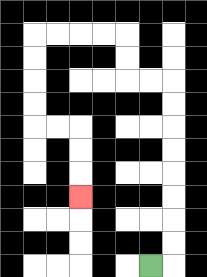{'start': '[6, 11]', 'end': '[3, 8]', 'path_directions': 'R,U,U,U,U,U,U,U,U,L,L,U,U,L,L,L,L,D,D,D,D,R,R,D,D,D', 'path_coordinates': '[[6, 11], [7, 11], [7, 10], [7, 9], [7, 8], [7, 7], [7, 6], [7, 5], [7, 4], [7, 3], [6, 3], [5, 3], [5, 2], [5, 1], [4, 1], [3, 1], [2, 1], [1, 1], [1, 2], [1, 3], [1, 4], [1, 5], [2, 5], [3, 5], [3, 6], [3, 7], [3, 8]]'}